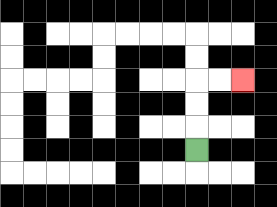{'start': '[8, 6]', 'end': '[10, 3]', 'path_directions': 'U,U,U,R,R', 'path_coordinates': '[[8, 6], [8, 5], [8, 4], [8, 3], [9, 3], [10, 3]]'}